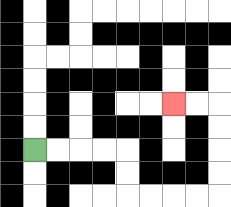{'start': '[1, 6]', 'end': '[7, 4]', 'path_directions': 'R,R,R,R,D,D,R,R,R,R,U,U,U,U,L,L', 'path_coordinates': '[[1, 6], [2, 6], [3, 6], [4, 6], [5, 6], [5, 7], [5, 8], [6, 8], [7, 8], [8, 8], [9, 8], [9, 7], [9, 6], [9, 5], [9, 4], [8, 4], [7, 4]]'}